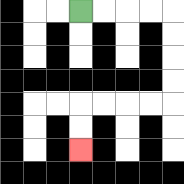{'start': '[3, 0]', 'end': '[3, 6]', 'path_directions': 'R,R,R,R,D,D,D,D,L,L,L,L,D,D', 'path_coordinates': '[[3, 0], [4, 0], [5, 0], [6, 0], [7, 0], [7, 1], [7, 2], [7, 3], [7, 4], [6, 4], [5, 4], [4, 4], [3, 4], [3, 5], [3, 6]]'}